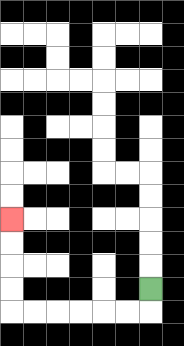{'start': '[6, 12]', 'end': '[0, 9]', 'path_directions': 'D,L,L,L,L,L,L,U,U,U,U', 'path_coordinates': '[[6, 12], [6, 13], [5, 13], [4, 13], [3, 13], [2, 13], [1, 13], [0, 13], [0, 12], [0, 11], [0, 10], [0, 9]]'}